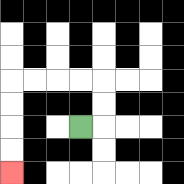{'start': '[3, 5]', 'end': '[0, 7]', 'path_directions': 'R,U,U,L,L,L,L,D,D,D,D', 'path_coordinates': '[[3, 5], [4, 5], [4, 4], [4, 3], [3, 3], [2, 3], [1, 3], [0, 3], [0, 4], [0, 5], [0, 6], [0, 7]]'}